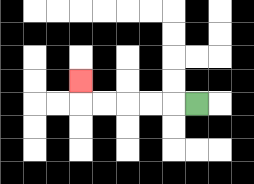{'start': '[8, 4]', 'end': '[3, 3]', 'path_directions': 'L,L,L,L,L,U', 'path_coordinates': '[[8, 4], [7, 4], [6, 4], [5, 4], [4, 4], [3, 4], [3, 3]]'}